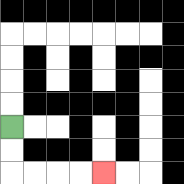{'start': '[0, 5]', 'end': '[4, 7]', 'path_directions': 'D,D,R,R,R,R', 'path_coordinates': '[[0, 5], [0, 6], [0, 7], [1, 7], [2, 7], [3, 7], [4, 7]]'}